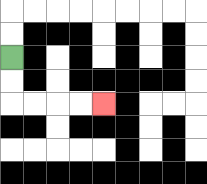{'start': '[0, 2]', 'end': '[4, 4]', 'path_directions': 'D,D,R,R,R,R', 'path_coordinates': '[[0, 2], [0, 3], [0, 4], [1, 4], [2, 4], [3, 4], [4, 4]]'}